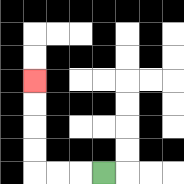{'start': '[4, 7]', 'end': '[1, 3]', 'path_directions': 'L,L,L,U,U,U,U', 'path_coordinates': '[[4, 7], [3, 7], [2, 7], [1, 7], [1, 6], [1, 5], [1, 4], [1, 3]]'}